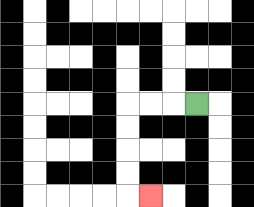{'start': '[8, 4]', 'end': '[6, 8]', 'path_directions': 'L,L,L,D,D,D,D,R', 'path_coordinates': '[[8, 4], [7, 4], [6, 4], [5, 4], [5, 5], [5, 6], [5, 7], [5, 8], [6, 8]]'}